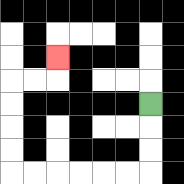{'start': '[6, 4]', 'end': '[2, 2]', 'path_directions': 'D,D,D,L,L,L,L,L,L,U,U,U,U,R,R,U', 'path_coordinates': '[[6, 4], [6, 5], [6, 6], [6, 7], [5, 7], [4, 7], [3, 7], [2, 7], [1, 7], [0, 7], [0, 6], [0, 5], [0, 4], [0, 3], [1, 3], [2, 3], [2, 2]]'}